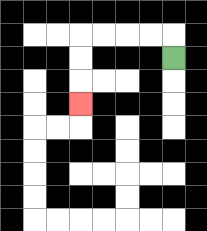{'start': '[7, 2]', 'end': '[3, 4]', 'path_directions': 'U,L,L,L,L,D,D,D', 'path_coordinates': '[[7, 2], [7, 1], [6, 1], [5, 1], [4, 1], [3, 1], [3, 2], [3, 3], [3, 4]]'}